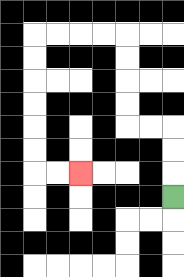{'start': '[7, 8]', 'end': '[3, 7]', 'path_directions': 'U,U,U,L,L,U,U,U,U,L,L,L,L,D,D,D,D,D,D,R,R', 'path_coordinates': '[[7, 8], [7, 7], [7, 6], [7, 5], [6, 5], [5, 5], [5, 4], [5, 3], [5, 2], [5, 1], [4, 1], [3, 1], [2, 1], [1, 1], [1, 2], [1, 3], [1, 4], [1, 5], [1, 6], [1, 7], [2, 7], [3, 7]]'}